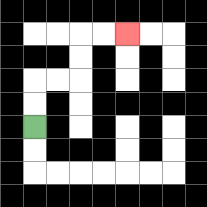{'start': '[1, 5]', 'end': '[5, 1]', 'path_directions': 'U,U,R,R,U,U,R,R', 'path_coordinates': '[[1, 5], [1, 4], [1, 3], [2, 3], [3, 3], [3, 2], [3, 1], [4, 1], [5, 1]]'}